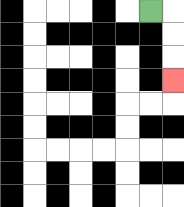{'start': '[6, 0]', 'end': '[7, 3]', 'path_directions': 'R,D,D,D', 'path_coordinates': '[[6, 0], [7, 0], [7, 1], [7, 2], [7, 3]]'}